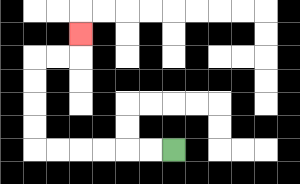{'start': '[7, 6]', 'end': '[3, 1]', 'path_directions': 'L,L,L,L,L,L,U,U,U,U,R,R,U', 'path_coordinates': '[[7, 6], [6, 6], [5, 6], [4, 6], [3, 6], [2, 6], [1, 6], [1, 5], [1, 4], [1, 3], [1, 2], [2, 2], [3, 2], [3, 1]]'}